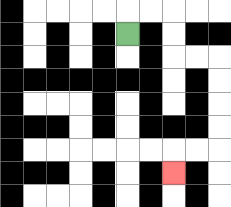{'start': '[5, 1]', 'end': '[7, 7]', 'path_directions': 'U,R,R,D,D,R,R,D,D,D,D,L,L,D', 'path_coordinates': '[[5, 1], [5, 0], [6, 0], [7, 0], [7, 1], [7, 2], [8, 2], [9, 2], [9, 3], [9, 4], [9, 5], [9, 6], [8, 6], [7, 6], [7, 7]]'}